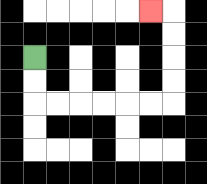{'start': '[1, 2]', 'end': '[6, 0]', 'path_directions': 'D,D,R,R,R,R,R,R,U,U,U,U,L', 'path_coordinates': '[[1, 2], [1, 3], [1, 4], [2, 4], [3, 4], [4, 4], [5, 4], [6, 4], [7, 4], [7, 3], [7, 2], [7, 1], [7, 0], [6, 0]]'}